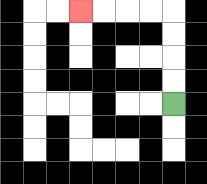{'start': '[7, 4]', 'end': '[3, 0]', 'path_directions': 'U,U,U,U,L,L,L,L', 'path_coordinates': '[[7, 4], [7, 3], [7, 2], [7, 1], [7, 0], [6, 0], [5, 0], [4, 0], [3, 0]]'}